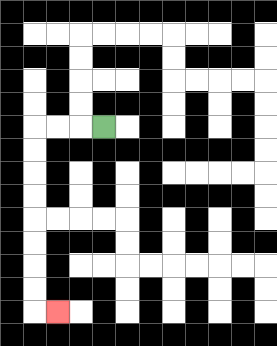{'start': '[4, 5]', 'end': '[2, 13]', 'path_directions': 'L,L,L,D,D,D,D,D,D,D,D,R', 'path_coordinates': '[[4, 5], [3, 5], [2, 5], [1, 5], [1, 6], [1, 7], [1, 8], [1, 9], [1, 10], [1, 11], [1, 12], [1, 13], [2, 13]]'}